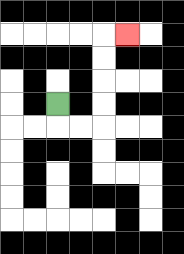{'start': '[2, 4]', 'end': '[5, 1]', 'path_directions': 'D,R,R,U,U,U,U,R', 'path_coordinates': '[[2, 4], [2, 5], [3, 5], [4, 5], [4, 4], [4, 3], [4, 2], [4, 1], [5, 1]]'}